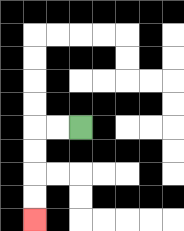{'start': '[3, 5]', 'end': '[1, 9]', 'path_directions': 'L,L,D,D,D,D', 'path_coordinates': '[[3, 5], [2, 5], [1, 5], [1, 6], [1, 7], [1, 8], [1, 9]]'}